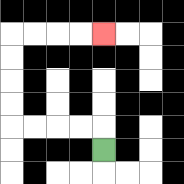{'start': '[4, 6]', 'end': '[4, 1]', 'path_directions': 'U,L,L,L,L,U,U,U,U,R,R,R,R', 'path_coordinates': '[[4, 6], [4, 5], [3, 5], [2, 5], [1, 5], [0, 5], [0, 4], [0, 3], [0, 2], [0, 1], [1, 1], [2, 1], [3, 1], [4, 1]]'}